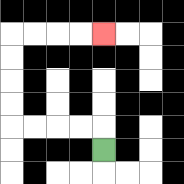{'start': '[4, 6]', 'end': '[4, 1]', 'path_directions': 'U,L,L,L,L,U,U,U,U,R,R,R,R', 'path_coordinates': '[[4, 6], [4, 5], [3, 5], [2, 5], [1, 5], [0, 5], [0, 4], [0, 3], [0, 2], [0, 1], [1, 1], [2, 1], [3, 1], [4, 1]]'}